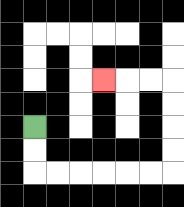{'start': '[1, 5]', 'end': '[4, 3]', 'path_directions': 'D,D,R,R,R,R,R,R,U,U,U,U,L,L,L', 'path_coordinates': '[[1, 5], [1, 6], [1, 7], [2, 7], [3, 7], [4, 7], [5, 7], [6, 7], [7, 7], [7, 6], [7, 5], [7, 4], [7, 3], [6, 3], [5, 3], [4, 3]]'}